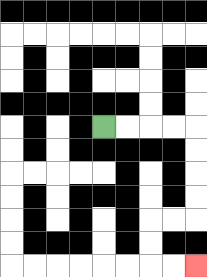{'start': '[4, 5]', 'end': '[8, 11]', 'path_directions': 'R,R,R,R,D,D,D,D,L,L,D,D,R,R', 'path_coordinates': '[[4, 5], [5, 5], [6, 5], [7, 5], [8, 5], [8, 6], [8, 7], [8, 8], [8, 9], [7, 9], [6, 9], [6, 10], [6, 11], [7, 11], [8, 11]]'}